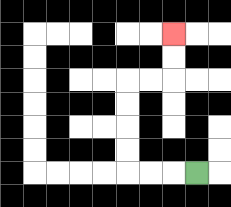{'start': '[8, 7]', 'end': '[7, 1]', 'path_directions': 'L,L,L,U,U,U,U,R,R,U,U', 'path_coordinates': '[[8, 7], [7, 7], [6, 7], [5, 7], [5, 6], [5, 5], [5, 4], [5, 3], [6, 3], [7, 3], [7, 2], [7, 1]]'}